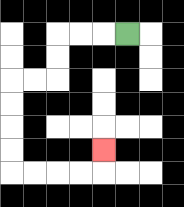{'start': '[5, 1]', 'end': '[4, 6]', 'path_directions': 'L,L,L,D,D,L,L,D,D,D,D,R,R,R,R,U', 'path_coordinates': '[[5, 1], [4, 1], [3, 1], [2, 1], [2, 2], [2, 3], [1, 3], [0, 3], [0, 4], [0, 5], [0, 6], [0, 7], [1, 7], [2, 7], [3, 7], [4, 7], [4, 6]]'}